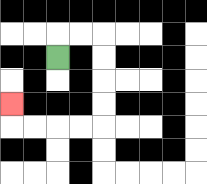{'start': '[2, 2]', 'end': '[0, 4]', 'path_directions': 'U,R,R,D,D,D,D,L,L,L,L,U', 'path_coordinates': '[[2, 2], [2, 1], [3, 1], [4, 1], [4, 2], [4, 3], [4, 4], [4, 5], [3, 5], [2, 5], [1, 5], [0, 5], [0, 4]]'}